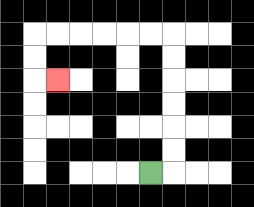{'start': '[6, 7]', 'end': '[2, 3]', 'path_directions': 'R,U,U,U,U,U,U,L,L,L,L,L,L,D,D,R', 'path_coordinates': '[[6, 7], [7, 7], [7, 6], [7, 5], [7, 4], [7, 3], [7, 2], [7, 1], [6, 1], [5, 1], [4, 1], [3, 1], [2, 1], [1, 1], [1, 2], [1, 3], [2, 3]]'}